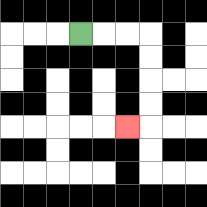{'start': '[3, 1]', 'end': '[5, 5]', 'path_directions': 'R,R,R,D,D,D,D,L', 'path_coordinates': '[[3, 1], [4, 1], [5, 1], [6, 1], [6, 2], [6, 3], [6, 4], [6, 5], [5, 5]]'}